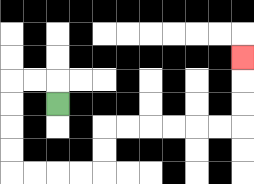{'start': '[2, 4]', 'end': '[10, 2]', 'path_directions': 'U,L,L,D,D,D,D,R,R,R,R,U,U,R,R,R,R,R,R,U,U,U', 'path_coordinates': '[[2, 4], [2, 3], [1, 3], [0, 3], [0, 4], [0, 5], [0, 6], [0, 7], [1, 7], [2, 7], [3, 7], [4, 7], [4, 6], [4, 5], [5, 5], [6, 5], [7, 5], [8, 5], [9, 5], [10, 5], [10, 4], [10, 3], [10, 2]]'}